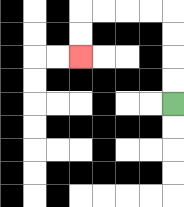{'start': '[7, 4]', 'end': '[3, 2]', 'path_directions': 'U,U,U,U,L,L,L,L,D,D', 'path_coordinates': '[[7, 4], [7, 3], [7, 2], [7, 1], [7, 0], [6, 0], [5, 0], [4, 0], [3, 0], [3, 1], [3, 2]]'}